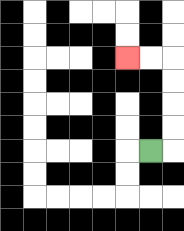{'start': '[6, 6]', 'end': '[5, 2]', 'path_directions': 'R,U,U,U,U,L,L', 'path_coordinates': '[[6, 6], [7, 6], [7, 5], [7, 4], [7, 3], [7, 2], [6, 2], [5, 2]]'}